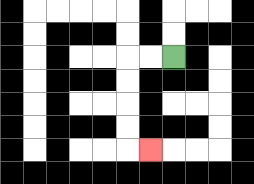{'start': '[7, 2]', 'end': '[6, 6]', 'path_directions': 'L,L,D,D,D,D,R', 'path_coordinates': '[[7, 2], [6, 2], [5, 2], [5, 3], [5, 4], [5, 5], [5, 6], [6, 6]]'}